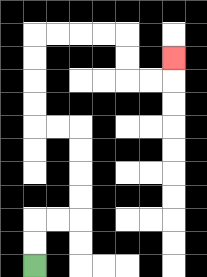{'start': '[1, 11]', 'end': '[7, 2]', 'path_directions': 'U,U,R,R,U,U,U,U,L,L,U,U,U,U,R,R,R,R,D,D,R,R,U', 'path_coordinates': '[[1, 11], [1, 10], [1, 9], [2, 9], [3, 9], [3, 8], [3, 7], [3, 6], [3, 5], [2, 5], [1, 5], [1, 4], [1, 3], [1, 2], [1, 1], [2, 1], [3, 1], [4, 1], [5, 1], [5, 2], [5, 3], [6, 3], [7, 3], [7, 2]]'}